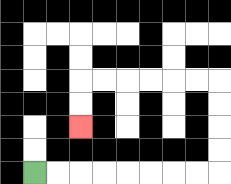{'start': '[1, 7]', 'end': '[3, 5]', 'path_directions': 'R,R,R,R,R,R,R,R,U,U,U,U,L,L,L,L,L,L,D,D', 'path_coordinates': '[[1, 7], [2, 7], [3, 7], [4, 7], [5, 7], [6, 7], [7, 7], [8, 7], [9, 7], [9, 6], [9, 5], [9, 4], [9, 3], [8, 3], [7, 3], [6, 3], [5, 3], [4, 3], [3, 3], [3, 4], [3, 5]]'}